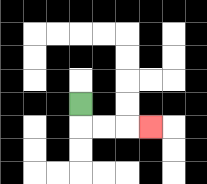{'start': '[3, 4]', 'end': '[6, 5]', 'path_directions': 'D,R,R,R', 'path_coordinates': '[[3, 4], [3, 5], [4, 5], [5, 5], [6, 5]]'}